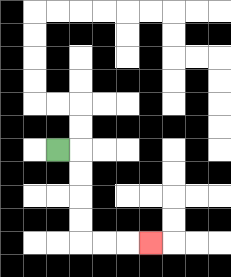{'start': '[2, 6]', 'end': '[6, 10]', 'path_directions': 'R,D,D,D,D,R,R,R', 'path_coordinates': '[[2, 6], [3, 6], [3, 7], [3, 8], [3, 9], [3, 10], [4, 10], [5, 10], [6, 10]]'}